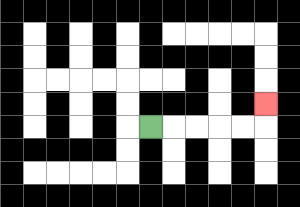{'start': '[6, 5]', 'end': '[11, 4]', 'path_directions': 'R,R,R,R,R,U', 'path_coordinates': '[[6, 5], [7, 5], [8, 5], [9, 5], [10, 5], [11, 5], [11, 4]]'}